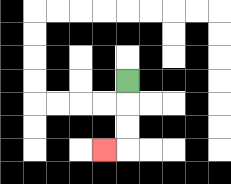{'start': '[5, 3]', 'end': '[4, 6]', 'path_directions': 'D,D,D,L', 'path_coordinates': '[[5, 3], [5, 4], [5, 5], [5, 6], [4, 6]]'}